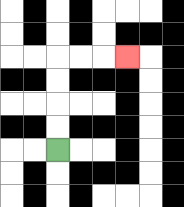{'start': '[2, 6]', 'end': '[5, 2]', 'path_directions': 'U,U,U,U,R,R,R', 'path_coordinates': '[[2, 6], [2, 5], [2, 4], [2, 3], [2, 2], [3, 2], [4, 2], [5, 2]]'}